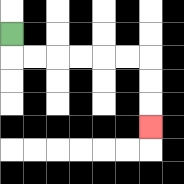{'start': '[0, 1]', 'end': '[6, 5]', 'path_directions': 'D,R,R,R,R,R,R,D,D,D', 'path_coordinates': '[[0, 1], [0, 2], [1, 2], [2, 2], [3, 2], [4, 2], [5, 2], [6, 2], [6, 3], [6, 4], [6, 5]]'}